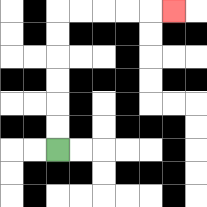{'start': '[2, 6]', 'end': '[7, 0]', 'path_directions': 'U,U,U,U,U,U,R,R,R,R,R', 'path_coordinates': '[[2, 6], [2, 5], [2, 4], [2, 3], [2, 2], [2, 1], [2, 0], [3, 0], [4, 0], [5, 0], [6, 0], [7, 0]]'}